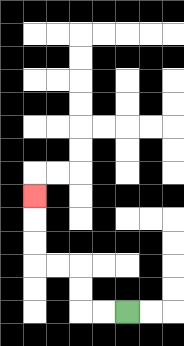{'start': '[5, 13]', 'end': '[1, 8]', 'path_directions': 'L,L,U,U,L,L,U,U,U', 'path_coordinates': '[[5, 13], [4, 13], [3, 13], [3, 12], [3, 11], [2, 11], [1, 11], [1, 10], [1, 9], [1, 8]]'}